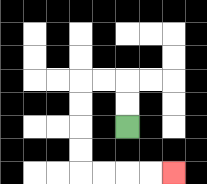{'start': '[5, 5]', 'end': '[7, 7]', 'path_directions': 'U,U,L,L,D,D,D,D,R,R,R,R', 'path_coordinates': '[[5, 5], [5, 4], [5, 3], [4, 3], [3, 3], [3, 4], [3, 5], [3, 6], [3, 7], [4, 7], [5, 7], [6, 7], [7, 7]]'}